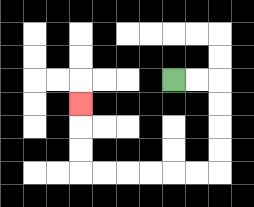{'start': '[7, 3]', 'end': '[3, 4]', 'path_directions': 'R,R,D,D,D,D,L,L,L,L,L,L,U,U,U', 'path_coordinates': '[[7, 3], [8, 3], [9, 3], [9, 4], [9, 5], [9, 6], [9, 7], [8, 7], [7, 7], [6, 7], [5, 7], [4, 7], [3, 7], [3, 6], [3, 5], [3, 4]]'}